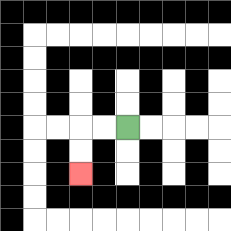{'start': '[5, 5]', 'end': '[3, 7]', 'path_directions': 'L,L,D,D', 'path_coordinates': '[[5, 5], [4, 5], [3, 5], [3, 6], [3, 7]]'}